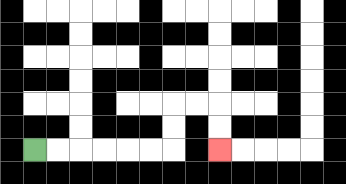{'start': '[1, 6]', 'end': '[9, 6]', 'path_directions': 'R,R,R,R,R,R,U,U,R,R,D,D', 'path_coordinates': '[[1, 6], [2, 6], [3, 6], [4, 6], [5, 6], [6, 6], [7, 6], [7, 5], [7, 4], [8, 4], [9, 4], [9, 5], [9, 6]]'}